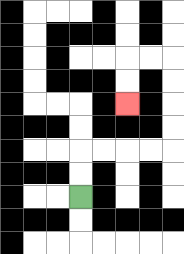{'start': '[3, 8]', 'end': '[5, 4]', 'path_directions': 'U,U,R,R,R,R,U,U,U,U,L,L,D,D', 'path_coordinates': '[[3, 8], [3, 7], [3, 6], [4, 6], [5, 6], [6, 6], [7, 6], [7, 5], [7, 4], [7, 3], [7, 2], [6, 2], [5, 2], [5, 3], [5, 4]]'}